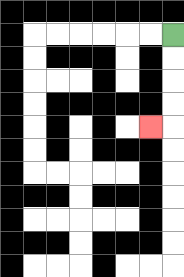{'start': '[7, 1]', 'end': '[6, 5]', 'path_directions': 'D,D,D,D,L', 'path_coordinates': '[[7, 1], [7, 2], [7, 3], [7, 4], [7, 5], [6, 5]]'}